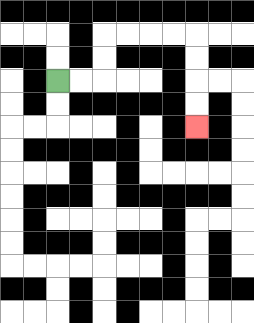{'start': '[2, 3]', 'end': '[8, 5]', 'path_directions': 'R,R,U,U,R,R,R,R,D,D,D,D', 'path_coordinates': '[[2, 3], [3, 3], [4, 3], [4, 2], [4, 1], [5, 1], [6, 1], [7, 1], [8, 1], [8, 2], [8, 3], [8, 4], [8, 5]]'}